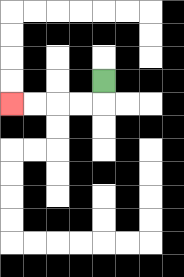{'start': '[4, 3]', 'end': '[0, 4]', 'path_directions': 'D,L,L,L,L', 'path_coordinates': '[[4, 3], [4, 4], [3, 4], [2, 4], [1, 4], [0, 4]]'}